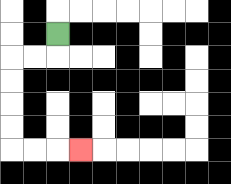{'start': '[2, 1]', 'end': '[3, 6]', 'path_directions': 'D,L,L,D,D,D,D,R,R,R', 'path_coordinates': '[[2, 1], [2, 2], [1, 2], [0, 2], [0, 3], [0, 4], [0, 5], [0, 6], [1, 6], [2, 6], [3, 6]]'}